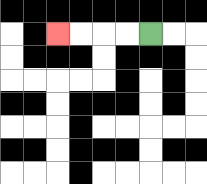{'start': '[6, 1]', 'end': '[2, 1]', 'path_directions': 'L,L,L,L', 'path_coordinates': '[[6, 1], [5, 1], [4, 1], [3, 1], [2, 1]]'}